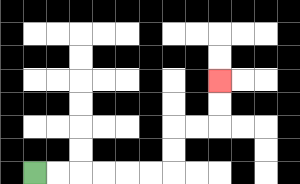{'start': '[1, 7]', 'end': '[9, 3]', 'path_directions': 'R,R,R,R,R,R,U,U,R,R,U,U', 'path_coordinates': '[[1, 7], [2, 7], [3, 7], [4, 7], [5, 7], [6, 7], [7, 7], [7, 6], [7, 5], [8, 5], [9, 5], [9, 4], [9, 3]]'}